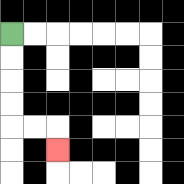{'start': '[0, 1]', 'end': '[2, 6]', 'path_directions': 'D,D,D,D,R,R,D', 'path_coordinates': '[[0, 1], [0, 2], [0, 3], [0, 4], [0, 5], [1, 5], [2, 5], [2, 6]]'}